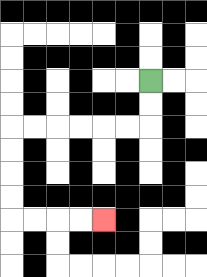{'start': '[6, 3]', 'end': '[4, 9]', 'path_directions': 'D,D,L,L,L,L,L,L,D,D,D,D,R,R,R,R', 'path_coordinates': '[[6, 3], [6, 4], [6, 5], [5, 5], [4, 5], [3, 5], [2, 5], [1, 5], [0, 5], [0, 6], [0, 7], [0, 8], [0, 9], [1, 9], [2, 9], [3, 9], [4, 9]]'}